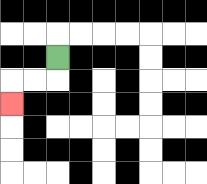{'start': '[2, 2]', 'end': '[0, 4]', 'path_directions': 'D,L,L,D', 'path_coordinates': '[[2, 2], [2, 3], [1, 3], [0, 3], [0, 4]]'}